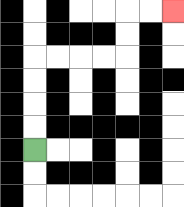{'start': '[1, 6]', 'end': '[7, 0]', 'path_directions': 'U,U,U,U,R,R,R,R,U,U,R,R', 'path_coordinates': '[[1, 6], [1, 5], [1, 4], [1, 3], [1, 2], [2, 2], [3, 2], [4, 2], [5, 2], [5, 1], [5, 0], [6, 0], [7, 0]]'}